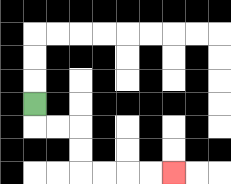{'start': '[1, 4]', 'end': '[7, 7]', 'path_directions': 'D,R,R,D,D,R,R,R,R', 'path_coordinates': '[[1, 4], [1, 5], [2, 5], [3, 5], [3, 6], [3, 7], [4, 7], [5, 7], [6, 7], [7, 7]]'}